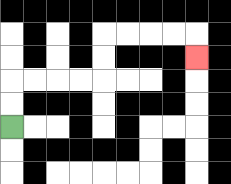{'start': '[0, 5]', 'end': '[8, 2]', 'path_directions': 'U,U,R,R,R,R,U,U,R,R,R,R,D', 'path_coordinates': '[[0, 5], [0, 4], [0, 3], [1, 3], [2, 3], [3, 3], [4, 3], [4, 2], [4, 1], [5, 1], [6, 1], [7, 1], [8, 1], [8, 2]]'}